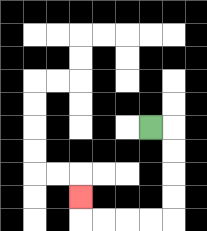{'start': '[6, 5]', 'end': '[3, 8]', 'path_directions': 'R,D,D,D,D,L,L,L,L,U', 'path_coordinates': '[[6, 5], [7, 5], [7, 6], [7, 7], [7, 8], [7, 9], [6, 9], [5, 9], [4, 9], [3, 9], [3, 8]]'}